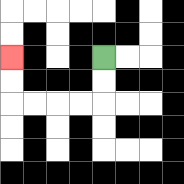{'start': '[4, 2]', 'end': '[0, 2]', 'path_directions': 'D,D,L,L,L,L,U,U', 'path_coordinates': '[[4, 2], [4, 3], [4, 4], [3, 4], [2, 4], [1, 4], [0, 4], [0, 3], [0, 2]]'}